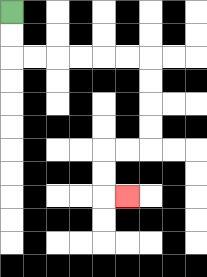{'start': '[0, 0]', 'end': '[5, 8]', 'path_directions': 'D,D,R,R,R,R,R,R,D,D,D,D,L,L,D,D,R', 'path_coordinates': '[[0, 0], [0, 1], [0, 2], [1, 2], [2, 2], [3, 2], [4, 2], [5, 2], [6, 2], [6, 3], [6, 4], [6, 5], [6, 6], [5, 6], [4, 6], [4, 7], [4, 8], [5, 8]]'}